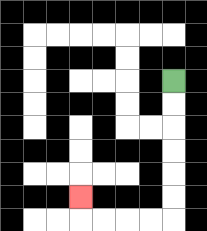{'start': '[7, 3]', 'end': '[3, 8]', 'path_directions': 'D,D,D,D,D,D,L,L,L,L,U', 'path_coordinates': '[[7, 3], [7, 4], [7, 5], [7, 6], [7, 7], [7, 8], [7, 9], [6, 9], [5, 9], [4, 9], [3, 9], [3, 8]]'}